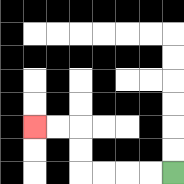{'start': '[7, 7]', 'end': '[1, 5]', 'path_directions': 'L,L,L,L,U,U,L,L', 'path_coordinates': '[[7, 7], [6, 7], [5, 7], [4, 7], [3, 7], [3, 6], [3, 5], [2, 5], [1, 5]]'}